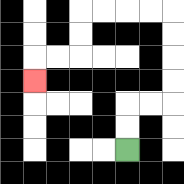{'start': '[5, 6]', 'end': '[1, 3]', 'path_directions': 'U,U,R,R,U,U,U,U,L,L,L,L,D,D,L,L,D', 'path_coordinates': '[[5, 6], [5, 5], [5, 4], [6, 4], [7, 4], [7, 3], [7, 2], [7, 1], [7, 0], [6, 0], [5, 0], [4, 0], [3, 0], [3, 1], [3, 2], [2, 2], [1, 2], [1, 3]]'}